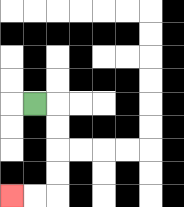{'start': '[1, 4]', 'end': '[0, 8]', 'path_directions': 'R,D,D,D,D,L,L', 'path_coordinates': '[[1, 4], [2, 4], [2, 5], [2, 6], [2, 7], [2, 8], [1, 8], [0, 8]]'}